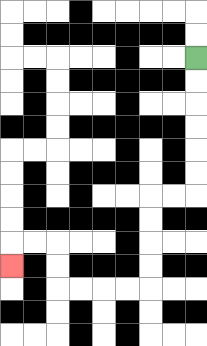{'start': '[8, 2]', 'end': '[0, 11]', 'path_directions': 'D,D,D,D,D,D,L,L,D,D,D,D,L,L,L,L,U,U,L,L,D', 'path_coordinates': '[[8, 2], [8, 3], [8, 4], [8, 5], [8, 6], [8, 7], [8, 8], [7, 8], [6, 8], [6, 9], [6, 10], [6, 11], [6, 12], [5, 12], [4, 12], [3, 12], [2, 12], [2, 11], [2, 10], [1, 10], [0, 10], [0, 11]]'}